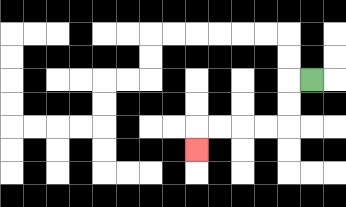{'start': '[13, 3]', 'end': '[8, 6]', 'path_directions': 'L,D,D,L,L,L,L,D', 'path_coordinates': '[[13, 3], [12, 3], [12, 4], [12, 5], [11, 5], [10, 5], [9, 5], [8, 5], [8, 6]]'}